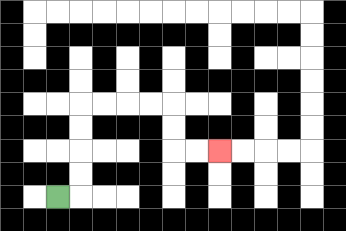{'start': '[2, 8]', 'end': '[9, 6]', 'path_directions': 'R,U,U,U,U,R,R,R,R,D,D,R,R', 'path_coordinates': '[[2, 8], [3, 8], [3, 7], [3, 6], [3, 5], [3, 4], [4, 4], [5, 4], [6, 4], [7, 4], [7, 5], [7, 6], [8, 6], [9, 6]]'}